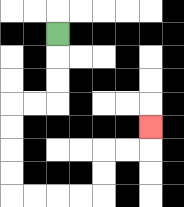{'start': '[2, 1]', 'end': '[6, 5]', 'path_directions': 'D,D,D,L,L,D,D,D,D,R,R,R,R,U,U,R,R,U', 'path_coordinates': '[[2, 1], [2, 2], [2, 3], [2, 4], [1, 4], [0, 4], [0, 5], [0, 6], [0, 7], [0, 8], [1, 8], [2, 8], [3, 8], [4, 8], [4, 7], [4, 6], [5, 6], [6, 6], [6, 5]]'}